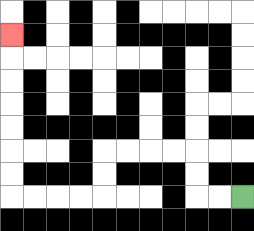{'start': '[10, 8]', 'end': '[0, 1]', 'path_directions': 'L,L,U,U,L,L,L,L,D,D,L,L,L,L,U,U,U,U,U,U,U', 'path_coordinates': '[[10, 8], [9, 8], [8, 8], [8, 7], [8, 6], [7, 6], [6, 6], [5, 6], [4, 6], [4, 7], [4, 8], [3, 8], [2, 8], [1, 8], [0, 8], [0, 7], [0, 6], [0, 5], [0, 4], [0, 3], [0, 2], [0, 1]]'}